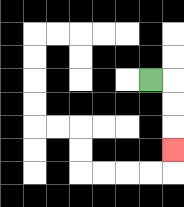{'start': '[6, 3]', 'end': '[7, 6]', 'path_directions': 'R,D,D,D', 'path_coordinates': '[[6, 3], [7, 3], [7, 4], [7, 5], [7, 6]]'}